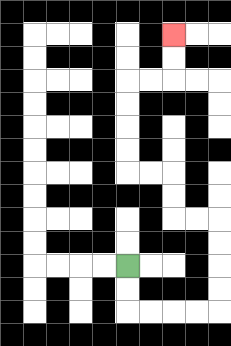{'start': '[5, 11]', 'end': '[7, 1]', 'path_directions': 'D,D,R,R,R,R,U,U,U,U,L,L,U,U,L,L,U,U,U,U,R,R,U,U', 'path_coordinates': '[[5, 11], [5, 12], [5, 13], [6, 13], [7, 13], [8, 13], [9, 13], [9, 12], [9, 11], [9, 10], [9, 9], [8, 9], [7, 9], [7, 8], [7, 7], [6, 7], [5, 7], [5, 6], [5, 5], [5, 4], [5, 3], [6, 3], [7, 3], [7, 2], [7, 1]]'}